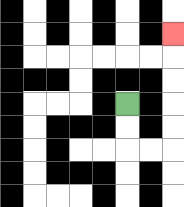{'start': '[5, 4]', 'end': '[7, 1]', 'path_directions': 'D,D,R,R,U,U,U,U,U', 'path_coordinates': '[[5, 4], [5, 5], [5, 6], [6, 6], [7, 6], [7, 5], [7, 4], [7, 3], [7, 2], [7, 1]]'}